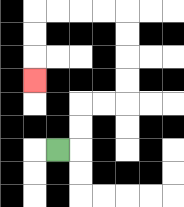{'start': '[2, 6]', 'end': '[1, 3]', 'path_directions': 'R,U,U,R,R,U,U,U,U,L,L,L,L,D,D,D', 'path_coordinates': '[[2, 6], [3, 6], [3, 5], [3, 4], [4, 4], [5, 4], [5, 3], [5, 2], [5, 1], [5, 0], [4, 0], [3, 0], [2, 0], [1, 0], [1, 1], [1, 2], [1, 3]]'}